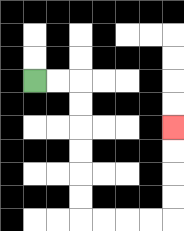{'start': '[1, 3]', 'end': '[7, 5]', 'path_directions': 'R,R,D,D,D,D,D,D,R,R,R,R,U,U,U,U', 'path_coordinates': '[[1, 3], [2, 3], [3, 3], [3, 4], [3, 5], [3, 6], [3, 7], [3, 8], [3, 9], [4, 9], [5, 9], [6, 9], [7, 9], [7, 8], [7, 7], [7, 6], [7, 5]]'}